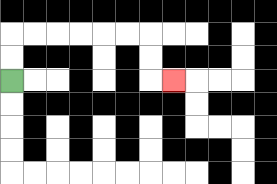{'start': '[0, 3]', 'end': '[7, 3]', 'path_directions': 'U,U,R,R,R,R,R,R,D,D,R', 'path_coordinates': '[[0, 3], [0, 2], [0, 1], [1, 1], [2, 1], [3, 1], [4, 1], [5, 1], [6, 1], [6, 2], [6, 3], [7, 3]]'}